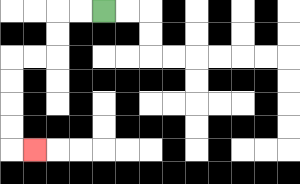{'start': '[4, 0]', 'end': '[1, 6]', 'path_directions': 'L,L,D,D,L,L,D,D,D,D,R', 'path_coordinates': '[[4, 0], [3, 0], [2, 0], [2, 1], [2, 2], [1, 2], [0, 2], [0, 3], [0, 4], [0, 5], [0, 6], [1, 6]]'}